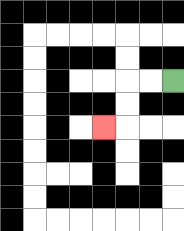{'start': '[7, 3]', 'end': '[4, 5]', 'path_directions': 'L,L,D,D,L', 'path_coordinates': '[[7, 3], [6, 3], [5, 3], [5, 4], [5, 5], [4, 5]]'}